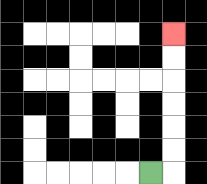{'start': '[6, 7]', 'end': '[7, 1]', 'path_directions': 'R,U,U,U,U,U,U', 'path_coordinates': '[[6, 7], [7, 7], [7, 6], [7, 5], [7, 4], [7, 3], [7, 2], [7, 1]]'}